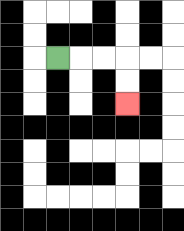{'start': '[2, 2]', 'end': '[5, 4]', 'path_directions': 'R,R,R,D,D', 'path_coordinates': '[[2, 2], [3, 2], [4, 2], [5, 2], [5, 3], [5, 4]]'}